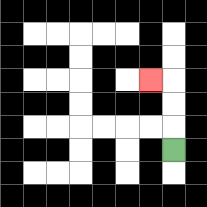{'start': '[7, 6]', 'end': '[6, 3]', 'path_directions': 'U,U,U,L', 'path_coordinates': '[[7, 6], [7, 5], [7, 4], [7, 3], [6, 3]]'}